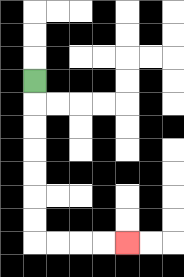{'start': '[1, 3]', 'end': '[5, 10]', 'path_directions': 'D,D,D,D,D,D,D,R,R,R,R', 'path_coordinates': '[[1, 3], [1, 4], [1, 5], [1, 6], [1, 7], [1, 8], [1, 9], [1, 10], [2, 10], [3, 10], [4, 10], [5, 10]]'}